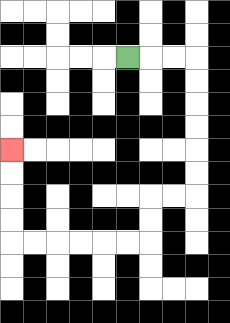{'start': '[5, 2]', 'end': '[0, 6]', 'path_directions': 'R,R,R,D,D,D,D,D,D,L,L,D,D,L,L,L,L,L,L,U,U,U,U', 'path_coordinates': '[[5, 2], [6, 2], [7, 2], [8, 2], [8, 3], [8, 4], [8, 5], [8, 6], [8, 7], [8, 8], [7, 8], [6, 8], [6, 9], [6, 10], [5, 10], [4, 10], [3, 10], [2, 10], [1, 10], [0, 10], [0, 9], [0, 8], [0, 7], [0, 6]]'}